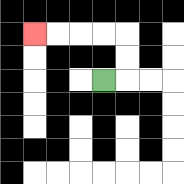{'start': '[4, 3]', 'end': '[1, 1]', 'path_directions': 'R,U,U,L,L,L,L', 'path_coordinates': '[[4, 3], [5, 3], [5, 2], [5, 1], [4, 1], [3, 1], [2, 1], [1, 1]]'}